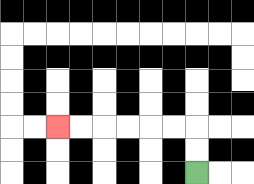{'start': '[8, 7]', 'end': '[2, 5]', 'path_directions': 'U,U,L,L,L,L,L,L', 'path_coordinates': '[[8, 7], [8, 6], [8, 5], [7, 5], [6, 5], [5, 5], [4, 5], [3, 5], [2, 5]]'}